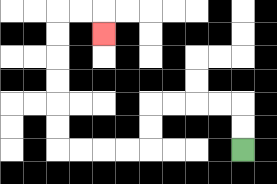{'start': '[10, 6]', 'end': '[4, 1]', 'path_directions': 'U,U,L,L,L,L,D,D,L,L,L,L,U,U,U,U,U,U,R,R,D', 'path_coordinates': '[[10, 6], [10, 5], [10, 4], [9, 4], [8, 4], [7, 4], [6, 4], [6, 5], [6, 6], [5, 6], [4, 6], [3, 6], [2, 6], [2, 5], [2, 4], [2, 3], [2, 2], [2, 1], [2, 0], [3, 0], [4, 0], [4, 1]]'}